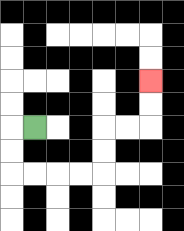{'start': '[1, 5]', 'end': '[6, 3]', 'path_directions': 'L,D,D,R,R,R,R,U,U,R,R,U,U', 'path_coordinates': '[[1, 5], [0, 5], [0, 6], [0, 7], [1, 7], [2, 7], [3, 7], [4, 7], [4, 6], [4, 5], [5, 5], [6, 5], [6, 4], [6, 3]]'}